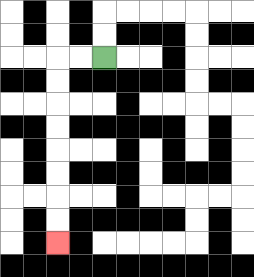{'start': '[4, 2]', 'end': '[2, 10]', 'path_directions': 'L,L,D,D,D,D,D,D,D,D', 'path_coordinates': '[[4, 2], [3, 2], [2, 2], [2, 3], [2, 4], [2, 5], [2, 6], [2, 7], [2, 8], [2, 9], [2, 10]]'}